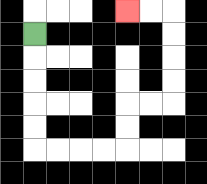{'start': '[1, 1]', 'end': '[5, 0]', 'path_directions': 'D,D,D,D,D,R,R,R,R,U,U,R,R,U,U,U,U,L,L', 'path_coordinates': '[[1, 1], [1, 2], [1, 3], [1, 4], [1, 5], [1, 6], [2, 6], [3, 6], [4, 6], [5, 6], [5, 5], [5, 4], [6, 4], [7, 4], [7, 3], [7, 2], [7, 1], [7, 0], [6, 0], [5, 0]]'}